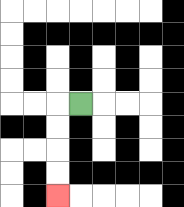{'start': '[3, 4]', 'end': '[2, 8]', 'path_directions': 'L,D,D,D,D', 'path_coordinates': '[[3, 4], [2, 4], [2, 5], [2, 6], [2, 7], [2, 8]]'}